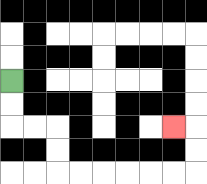{'start': '[0, 3]', 'end': '[7, 5]', 'path_directions': 'D,D,R,R,D,D,R,R,R,R,R,R,U,U,L', 'path_coordinates': '[[0, 3], [0, 4], [0, 5], [1, 5], [2, 5], [2, 6], [2, 7], [3, 7], [4, 7], [5, 7], [6, 7], [7, 7], [8, 7], [8, 6], [8, 5], [7, 5]]'}